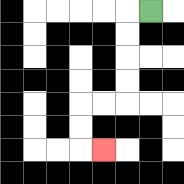{'start': '[6, 0]', 'end': '[4, 6]', 'path_directions': 'L,D,D,D,D,L,L,D,D,R', 'path_coordinates': '[[6, 0], [5, 0], [5, 1], [5, 2], [5, 3], [5, 4], [4, 4], [3, 4], [3, 5], [3, 6], [4, 6]]'}